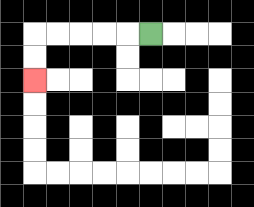{'start': '[6, 1]', 'end': '[1, 3]', 'path_directions': 'L,L,L,L,L,D,D', 'path_coordinates': '[[6, 1], [5, 1], [4, 1], [3, 1], [2, 1], [1, 1], [1, 2], [1, 3]]'}